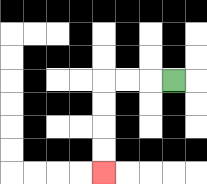{'start': '[7, 3]', 'end': '[4, 7]', 'path_directions': 'L,L,L,D,D,D,D', 'path_coordinates': '[[7, 3], [6, 3], [5, 3], [4, 3], [4, 4], [4, 5], [4, 6], [4, 7]]'}